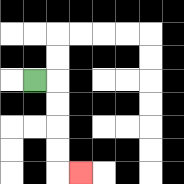{'start': '[1, 3]', 'end': '[3, 7]', 'path_directions': 'R,D,D,D,D,R', 'path_coordinates': '[[1, 3], [2, 3], [2, 4], [2, 5], [2, 6], [2, 7], [3, 7]]'}